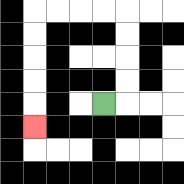{'start': '[4, 4]', 'end': '[1, 5]', 'path_directions': 'R,U,U,U,U,L,L,L,L,D,D,D,D,D', 'path_coordinates': '[[4, 4], [5, 4], [5, 3], [5, 2], [5, 1], [5, 0], [4, 0], [3, 0], [2, 0], [1, 0], [1, 1], [1, 2], [1, 3], [1, 4], [1, 5]]'}